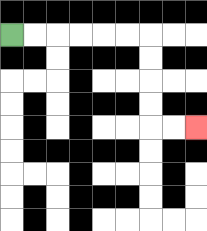{'start': '[0, 1]', 'end': '[8, 5]', 'path_directions': 'R,R,R,R,R,R,D,D,D,D,R,R', 'path_coordinates': '[[0, 1], [1, 1], [2, 1], [3, 1], [4, 1], [5, 1], [6, 1], [6, 2], [6, 3], [6, 4], [6, 5], [7, 5], [8, 5]]'}